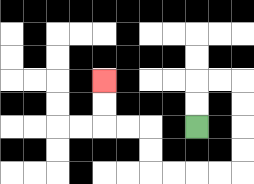{'start': '[8, 5]', 'end': '[4, 3]', 'path_directions': 'U,U,R,R,D,D,D,D,L,L,L,L,U,U,L,L,U,U', 'path_coordinates': '[[8, 5], [8, 4], [8, 3], [9, 3], [10, 3], [10, 4], [10, 5], [10, 6], [10, 7], [9, 7], [8, 7], [7, 7], [6, 7], [6, 6], [6, 5], [5, 5], [4, 5], [4, 4], [4, 3]]'}